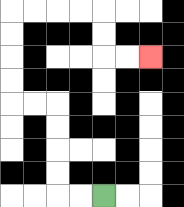{'start': '[4, 8]', 'end': '[6, 2]', 'path_directions': 'L,L,U,U,U,U,L,L,U,U,U,U,R,R,R,R,D,D,R,R', 'path_coordinates': '[[4, 8], [3, 8], [2, 8], [2, 7], [2, 6], [2, 5], [2, 4], [1, 4], [0, 4], [0, 3], [0, 2], [0, 1], [0, 0], [1, 0], [2, 0], [3, 0], [4, 0], [4, 1], [4, 2], [5, 2], [6, 2]]'}